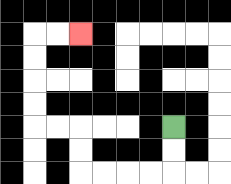{'start': '[7, 5]', 'end': '[3, 1]', 'path_directions': 'D,D,L,L,L,L,U,U,L,L,U,U,U,U,R,R', 'path_coordinates': '[[7, 5], [7, 6], [7, 7], [6, 7], [5, 7], [4, 7], [3, 7], [3, 6], [3, 5], [2, 5], [1, 5], [1, 4], [1, 3], [1, 2], [1, 1], [2, 1], [3, 1]]'}